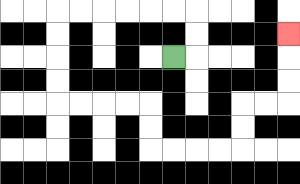{'start': '[7, 2]', 'end': '[12, 1]', 'path_directions': 'R,U,U,L,L,L,L,L,L,D,D,D,D,R,R,R,R,D,D,R,R,R,R,U,U,R,R,U,U,U', 'path_coordinates': '[[7, 2], [8, 2], [8, 1], [8, 0], [7, 0], [6, 0], [5, 0], [4, 0], [3, 0], [2, 0], [2, 1], [2, 2], [2, 3], [2, 4], [3, 4], [4, 4], [5, 4], [6, 4], [6, 5], [6, 6], [7, 6], [8, 6], [9, 6], [10, 6], [10, 5], [10, 4], [11, 4], [12, 4], [12, 3], [12, 2], [12, 1]]'}